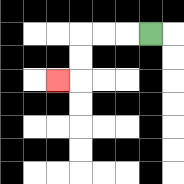{'start': '[6, 1]', 'end': '[2, 3]', 'path_directions': 'L,L,L,D,D,L', 'path_coordinates': '[[6, 1], [5, 1], [4, 1], [3, 1], [3, 2], [3, 3], [2, 3]]'}